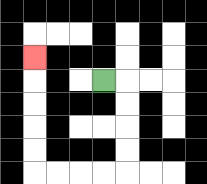{'start': '[4, 3]', 'end': '[1, 2]', 'path_directions': 'R,D,D,D,D,L,L,L,L,U,U,U,U,U', 'path_coordinates': '[[4, 3], [5, 3], [5, 4], [5, 5], [5, 6], [5, 7], [4, 7], [3, 7], [2, 7], [1, 7], [1, 6], [1, 5], [1, 4], [1, 3], [1, 2]]'}